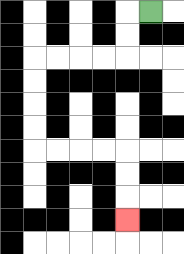{'start': '[6, 0]', 'end': '[5, 9]', 'path_directions': 'L,D,D,L,L,L,L,D,D,D,D,R,R,R,R,D,D,D', 'path_coordinates': '[[6, 0], [5, 0], [5, 1], [5, 2], [4, 2], [3, 2], [2, 2], [1, 2], [1, 3], [1, 4], [1, 5], [1, 6], [2, 6], [3, 6], [4, 6], [5, 6], [5, 7], [5, 8], [5, 9]]'}